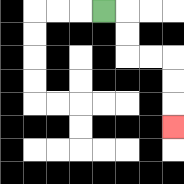{'start': '[4, 0]', 'end': '[7, 5]', 'path_directions': 'R,D,D,R,R,D,D,D', 'path_coordinates': '[[4, 0], [5, 0], [5, 1], [5, 2], [6, 2], [7, 2], [7, 3], [7, 4], [7, 5]]'}